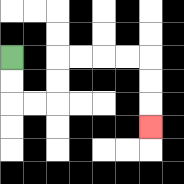{'start': '[0, 2]', 'end': '[6, 5]', 'path_directions': 'D,D,R,R,U,U,R,R,R,R,D,D,D', 'path_coordinates': '[[0, 2], [0, 3], [0, 4], [1, 4], [2, 4], [2, 3], [2, 2], [3, 2], [4, 2], [5, 2], [6, 2], [6, 3], [6, 4], [6, 5]]'}